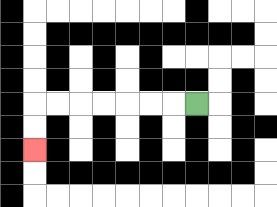{'start': '[8, 4]', 'end': '[1, 6]', 'path_directions': 'L,L,L,L,L,L,L,D,D', 'path_coordinates': '[[8, 4], [7, 4], [6, 4], [5, 4], [4, 4], [3, 4], [2, 4], [1, 4], [1, 5], [1, 6]]'}